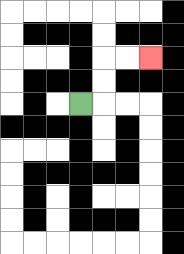{'start': '[3, 4]', 'end': '[6, 2]', 'path_directions': 'R,U,U,R,R', 'path_coordinates': '[[3, 4], [4, 4], [4, 3], [4, 2], [5, 2], [6, 2]]'}